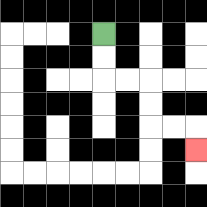{'start': '[4, 1]', 'end': '[8, 6]', 'path_directions': 'D,D,R,R,D,D,R,R,D', 'path_coordinates': '[[4, 1], [4, 2], [4, 3], [5, 3], [6, 3], [6, 4], [6, 5], [7, 5], [8, 5], [8, 6]]'}